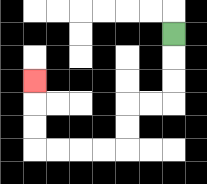{'start': '[7, 1]', 'end': '[1, 3]', 'path_directions': 'D,D,D,L,L,D,D,L,L,L,L,U,U,U', 'path_coordinates': '[[7, 1], [7, 2], [7, 3], [7, 4], [6, 4], [5, 4], [5, 5], [5, 6], [4, 6], [3, 6], [2, 6], [1, 6], [1, 5], [1, 4], [1, 3]]'}